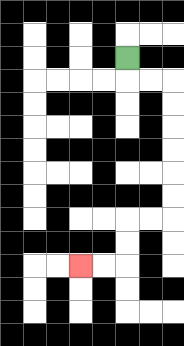{'start': '[5, 2]', 'end': '[3, 11]', 'path_directions': 'D,R,R,D,D,D,D,D,D,L,L,D,D,L,L', 'path_coordinates': '[[5, 2], [5, 3], [6, 3], [7, 3], [7, 4], [7, 5], [7, 6], [7, 7], [7, 8], [7, 9], [6, 9], [5, 9], [5, 10], [5, 11], [4, 11], [3, 11]]'}